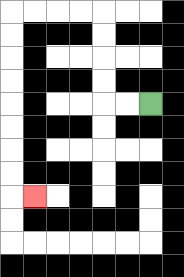{'start': '[6, 4]', 'end': '[1, 8]', 'path_directions': 'L,L,U,U,U,U,L,L,L,L,D,D,D,D,D,D,D,D,R', 'path_coordinates': '[[6, 4], [5, 4], [4, 4], [4, 3], [4, 2], [4, 1], [4, 0], [3, 0], [2, 0], [1, 0], [0, 0], [0, 1], [0, 2], [0, 3], [0, 4], [0, 5], [0, 6], [0, 7], [0, 8], [1, 8]]'}